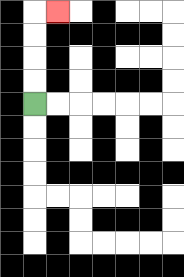{'start': '[1, 4]', 'end': '[2, 0]', 'path_directions': 'U,U,U,U,R', 'path_coordinates': '[[1, 4], [1, 3], [1, 2], [1, 1], [1, 0], [2, 0]]'}